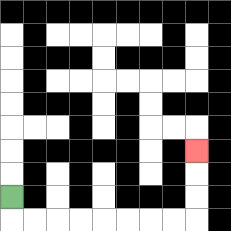{'start': '[0, 8]', 'end': '[8, 6]', 'path_directions': 'D,R,R,R,R,R,R,R,R,U,U,U', 'path_coordinates': '[[0, 8], [0, 9], [1, 9], [2, 9], [3, 9], [4, 9], [5, 9], [6, 9], [7, 9], [8, 9], [8, 8], [8, 7], [8, 6]]'}